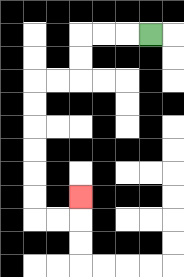{'start': '[6, 1]', 'end': '[3, 8]', 'path_directions': 'L,L,L,D,D,L,L,D,D,D,D,D,D,R,R,U', 'path_coordinates': '[[6, 1], [5, 1], [4, 1], [3, 1], [3, 2], [3, 3], [2, 3], [1, 3], [1, 4], [1, 5], [1, 6], [1, 7], [1, 8], [1, 9], [2, 9], [3, 9], [3, 8]]'}